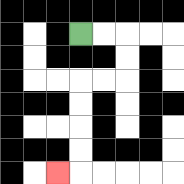{'start': '[3, 1]', 'end': '[2, 7]', 'path_directions': 'R,R,D,D,L,L,D,D,D,D,L', 'path_coordinates': '[[3, 1], [4, 1], [5, 1], [5, 2], [5, 3], [4, 3], [3, 3], [3, 4], [3, 5], [3, 6], [3, 7], [2, 7]]'}